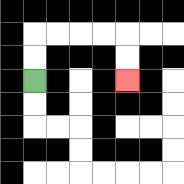{'start': '[1, 3]', 'end': '[5, 3]', 'path_directions': 'U,U,R,R,R,R,D,D', 'path_coordinates': '[[1, 3], [1, 2], [1, 1], [2, 1], [3, 1], [4, 1], [5, 1], [5, 2], [5, 3]]'}